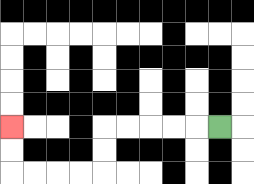{'start': '[9, 5]', 'end': '[0, 5]', 'path_directions': 'L,L,L,L,L,D,D,L,L,L,L,U,U', 'path_coordinates': '[[9, 5], [8, 5], [7, 5], [6, 5], [5, 5], [4, 5], [4, 6], [4, 7], [3, 7], [2, 7], [1, 7], [0, 7], [0, 6], [0, 5]]'}